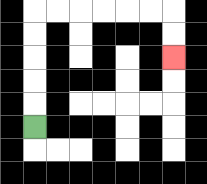{'start': '[1, 5]', 'end': '[7, 2]', 'path_directions': 'U,U,U,U,U,R,R,R,R,R,R,D,D', 'path_coordinates': '[[1, 5], [1, 4], [1, 3], [1, 2], [1, 1], [1, 0], [2, 0], [3, 0], [4, 0], [5, 0], [6, 0], [7, 0], [7, 1], [7, 2]]'}